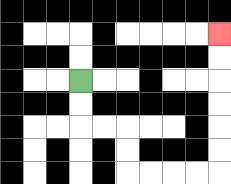{'start': '[3, 3]', 'end': '[9, 1]', 'path_directions': 'D,D,R,R,D,D,R,R,R,R,U,U,U,U,U,U', 'path_coordinates': '[[3, 3], [3, 4], [3, 5], [4, 5], [5, 5], [5, 6], [5, 7], [6, 7], [7, 7], [8, 7], [9, 7], [9, 6], [9, 5], [9, 4], [9, 3], [9, 2], [9, 1]]'}